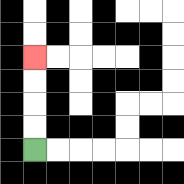{'start': '[1, 6]', 'end': '[1, 2]', 'path_directions': 'U,U,U,U', 'path_coordinates': '[[1, 6], [1, 5], [1, 4], [1, 3], [1, 2]]'}